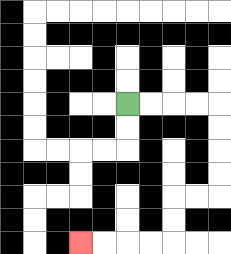{'start': '[5, 4]', 'end': '[3, 10]', 'path_directions': 'R,R,R,R,D,D,D,D,L,L,D,D,L,L,L,L', 'path_coordinates': '[[5, 4], [6, 4], [7, 4], [8, 4], [9, 4], [9, 5], [9, 6], [9, 7], [9, 8], [8, 8], [7, 8], [7, 9], [7, 10], [6, 10], [5, 10], [4, 10], [3, 10]]'}